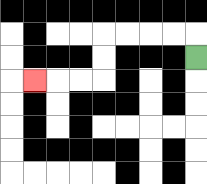{'start': '[8, 2]', 'end': '[1, 3]', 'path_directions': 'U,L,L,L,L,D,D,L,L,L', 'path_coordinates': '[[8, 2], [8, 1], [7, 1], [6, 1], [5, 1], [4, 1], [4, 2], [4, 3], [3, 3], [2, 3], [1, 3]]'}